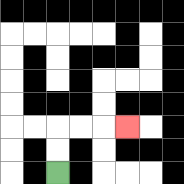{'start': '[2, 7]', 'end': '[5, 5]', 'path_directions': 'U,U,R,R,R', 'path_coordinates': '[[2, 7], [2, 6], [2, 5], [3, 5], [4, 5], [5, 5]]'}